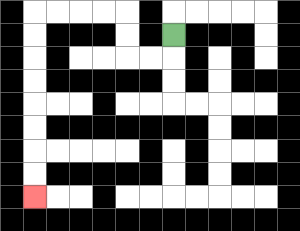{'start': '[7, 1]', 'end': '[1, 8]', 'path_directions': 'D,L,L,U,U,L,L,L,L,D,D,D,D,D,D,D,D', 'path_coordinates': '[[7, 1], [7, 2], [6, 2], [5, 2], [5, 1], [5, 0], [4, 0], [3, 0], [2, 0], [1, 0], [1, 1], [1, 2], [1, 3], [1, 4], [1, 5], [1, 6], [1, 7], [1, 8]]'}